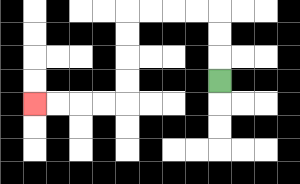{'start': '[9, 3]', 'end': '[1, 4]', 'path_directions': 'U,U,U,L,L,L,L,D,D,D,D,L,L,L,L', 'path_coordinates': '[[9, 3], [9, 2], [9, 1], [9, 0], [8, 0], [7, 0], [6, 0], [5, 0], [5, 1], [5, 2], [5, 3], [5, 4], [4, 4], [3, 4], [2, 4], [1, 4]]'}